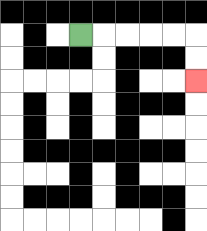{'start': '[3, 1]', 'end': '[8, 3]', 'path_directions': 'R,R,R,R,R,D,D', 'path_coordinates': '[[3, 1], [4, 1], [5, 1], [6, 1], [7, 1], [8, 1], [8, 2], [8, 3]]'}